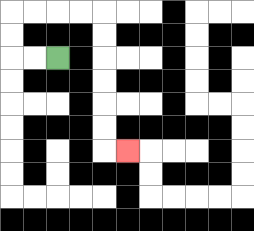{'start': '[2, 2]', 'end': '[5, 6]', 'path_directions': 'L,L,U,U,R,R,R,R,D,D,D,D,D,D,R', 'path_coordinates': '[[2, 2], [1, 2], [0, 2], [0, 1], [0, 0], [1, 0], [2, 0], [3, 0], [4, 0], [4, 1], [4, 2], [4, 3], [4, 4], [4, 5], [4, 6], [5, 6]]'}